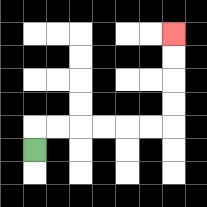{'start': '[1, 6]', 'end': '[7, 1]', 'path_directions': 'U,R,R,R,R,R,R,U,U,U,U', 'path_coordinates': '[[1, 6], [1, 5], [2, 5], [3, 5], [4, 5], [5, 5], [6, 5], [7, 5], [7, 4], [7, 3], [7, 2], [7, 1]]'}